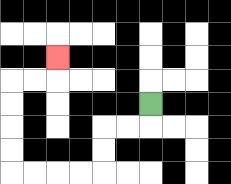{'start': '[6, 4]', 'end': '[2, 2]', 'path_directions': 'D,L,L,D,D,L,L,L,L,U,U,U,U,R,R,U', 'path_coordinates': '[[6, 4], [6, 5], [5, 5], [4, 5], [4, 6], [4, 7], [3, 7], [2, 7], [1, 7], [0, 7], [0, 6], [0, 5], [0, 4], [0, 3], [1, 3], [2, 3], [2, 2]]'}